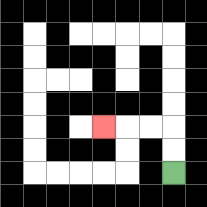{'start': '[7, 7]', 'end': '[4, 5]', 'path_directions': 'U,U,L,L,L', 'path_coordinates': '[[7, 7], [7, 6], [7, 5], [6, 5], [5, 5], [4, 5]]'}